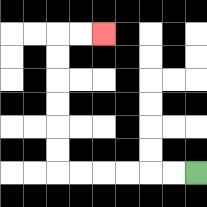{'start': '[8, 7]', 'end': '[4, 1]', 'path_directions': 'L,L,L,L,L,L,U,U,U,U,U,U,R,R', 'path_coordinates': '[[8, 7], [7, 7], [6, 7], [5, 7], [4, 7], [3, 7], [2, 7], [2, 6], [2, 5], [2, 4], [2, 3], [2, 2], [2, 1], [3, 1], [4, 1]]'}